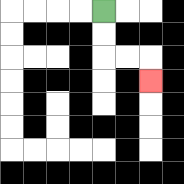{'start': '[4, 0]', 'end': '[6, 3]', 'path_directions': 'D,D,R,R,D', 'path_coordinates': '[[4, 0], [4, 1], [4, 2], [5, 2], [6, 2], [6, 3]]'}